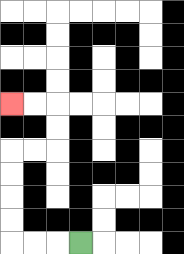{'start': '[3, 10]', 'end': '[0, 4]', 'path_directions': 'L,L,L,U,U,U,U,R,R,U,U,L,L', 'path_coordinates': '[[3, 10], [2, 10], [1, 10], [0, 10], [0, 9], [0, 8], [0, 7], [0, 6], [1, 6], [2, 6], [2, 5], [2, 4], [1, 4], [0, 4]]'}